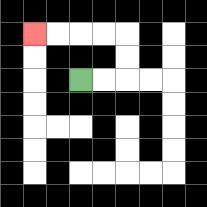{'start': '[3, 3]', 'end': '[1, 1]', 'path_directions': 'R,R,U,U,L,L,L,L', 'path_coordinates': '[[3, 3], [4, 3], [5, 3], [5, 2], [5, 1], [4, 1], [3, 1], [2, 1], [1, 1]]'}